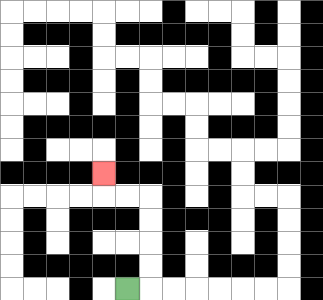{'start': '[5, 12]', 'end': '[4, 7]', 'path_directions': 'R,U,U,U,U,L,L,U', 'path_coordinates': '[[5, 12], [6, 12], [6, 11], [6, 10], [6, 9], [6, 8], [5, 8], [4, 8], [4, 7]]'}